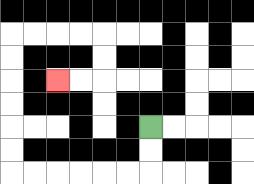{'start': '[6, 5]', 'end': '[2, 3]', 'path_directions': 'D,D,L,L,L,L,L,L,U,U,U,U,U,U,R,R,R,R,D,D,L,L', 'path_coordinates': '[[6, 5], [6, 6], [6, 7], [5, 7], [4, 7], [3, 7], [2, 7], [1, 7], [0, 7], [0, 6], [0, 5], [0, 4], [0, 3], [0, 2], [0, 1], [1, 1], [2, 1], [3, 1], [4, 1], [4, 2], [4, 3], [3, 3], [2, 3]]'}